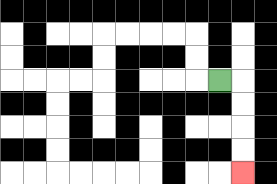{'start': '[9, 3]', 'end': '[10, 7]', 'path_directions': 'R,D,D,D,D', 'path_coordinates': '[[9, 3], [10, 3], [10, 4], [10, 5], [10, 6], [10, 7]]'}